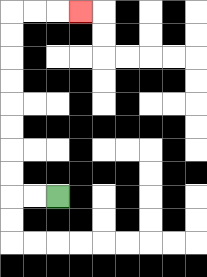{'start': '[2, 8]', 'end': '[3, 0]', 'path_directions': 'L,L,U,U,U,U,U,U,U,U,R,R,R', 'path_coordinates': '[[2, 8], [1, 8], [0, 8], [0, 7], [0, 6], [0, 5], [0, 4], [0, 3], [0, 2], [0, 1], [0, 0], [1, 0], [2, 0], [3, 0]]'}